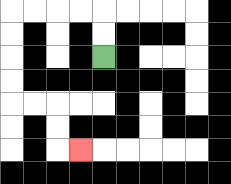{'start': '[4, 2]', 'end': '[3, 6]', 'path_directions': 'U,U,L,L,L,L,D,D,D,D,R,R,D,D,R', 'path_coordinates': '[[4, 2], [4, 1], [4, 0], [3, 0], [2, 0], [1, 0], [0, 0], [0, 1], [0, 2], [0, 3], [0, 4], [1, 4], [2, 4], [2, 5], [2, 6], [3, 6]]'}